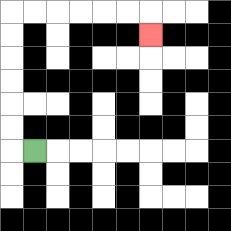{'start': '[1, 6]', 'end': '[6, 1]', 'path_directions': 'L,U,U,U,U,U,U,R,R,R,R,R,R,D', 'path_coordinates': '[[1, 6], [0, 6], [0, 5], [0, 4], [0, 3], [0, 2], [0, 1], [0, 0], [1, 0], [2, 0], [3, 0], [4, 0], [5, 0], [6, 0], [6, 1]]'}